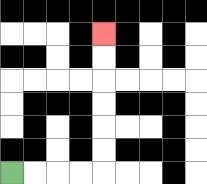{'start': '[0, 7]', 'end': '[4, 1]', 'path_directions': 'R,R,R,R,U,U,U,U,U,U', 'path_coordinates': '[[0, 7], [1, 7], [2, 7], [3, 7], [4, 7], [4, 6], [4, 5], [4, 4], [4, 3], [4, 2], [4, 1]]'}